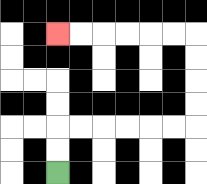{'start': '[2, 7]', 'end': '[2, 1]', 'path_directions': 'U,U,R,R,R,R,R,R,U,U,U,U,L,L,L,L,L,L', 'path_coordinates': '[[2, 7], [2, 6], [2, 5], [3, 5], [4, 5], [5, 5], [6, 5], [7, 5], [8, 5], [8, 4], [8, 3], [8, 2], [8, 1], [7, 1], [6, 1], [5, 1], [4, 1], [3, 1], [2, 1]]'}